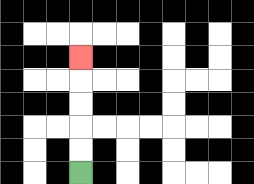{'start': '[3, 7]', 'end': '[3, 2]', 'path_directions': 'U,U,U,U,U', 'path_coordinates': '[[3, 7], [3, 6], [3, 5], [3, 4], [3, 3], [3, 2]]'}